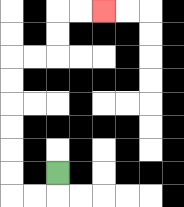{'start': '[2, 7]', 'end': '[4, 0]', 'path_directions': 'D,L,L,U,U,U,U,U,U,R,R,U,U,R,R', 'path_coordinates': '[[2, 7], [2, 8], [1, 8], [0, 8], [0, 7], [0, 6], [0, 5], [0, 4], [0, 3], [0, 2], [1, 2], [2, 2], [2, 1], [2, 0], [3, 0], [4, 0]]'}